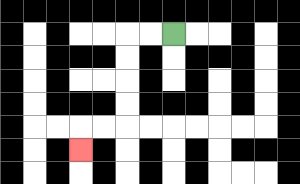{'start': '[7, 1]', 'end': '[3, 6]', 'path_directions': 'L,L,D,D,D,D,L,L,D', 'path_coordinates': '[[7, 1], [6, 1], [5, 1], [5, 2], [5, 3], [5, 4], [5, 5], [4, 5], [3, 5], [3, 6]]'}